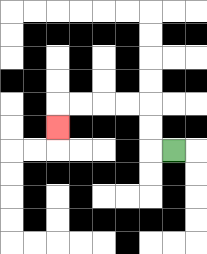{'start': '[7, 6]', 'end': '[2, 5]', 'path_directions': 'L,U,U,L,L,L,L,D', 'path_coordinates': '[[7, 6], [6, 6], [6, 5], [6, 4], [5, 4], [4, 4], [3, 4], [2, 4], [2, 5]]'}